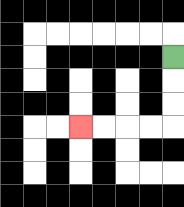{'start': '[7, 2]', 'end': '[3, 5]', 'path_directions': 'D,D,D,L,L,L,L', 'path_coordinates': '[[7, 2], [7, 3], [7, 4], [7, 5], [6, 5], [5, 5], [4, 5], [3, 5]]'}